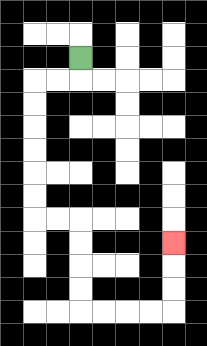{'start': '[3, 2]', 'end': '[7, 10]', 'path_directions': 'D,L,L,D,D,D,D,D,D,R,R,D,D,D,D,R,R,R,R,U,U,U', 'path_coordinates': '[[3, 2], [3, 3], [2, 3], [1, 3], [1, 4], [1, 5], [1, 6], [1, 7], [1, 8], [1, 9], [2, 9], [3, 9], [3, 10], [3, 11], [3, 12], [3, 13], [4, 13], [5, 13], [6, 13], [7, 13], [7, 12], [7, 11], [7, 10]]'}